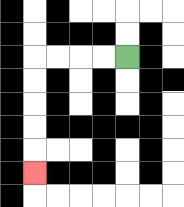{'start': '[5, 2]', 'end': '[1, 7]', 'path_directions': 'L,L,L,L,D,D,D,D,D', 'path_coordinates': '[[5, 2], [4, 2], [3, 2], [2, 2], [1, 2], [1, 3], [1, 4], [1, 5], [1, 6], [1, 7]]'}